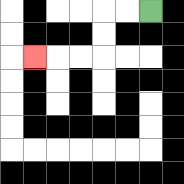{'start': '[6, 0]', 'end': '[1, 2]', 'path_directions': 'L,L,D,D,L,L,L', 'path_coordinates': '[[6, 0], [5, 0], [4, 0], [4, 1], [4, 2], [3, 2], [2, 2], [1, 2]]'}